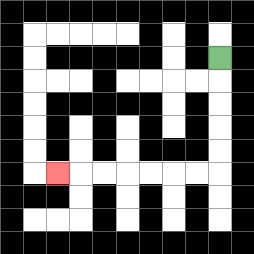{'start': '[9, 2]', 'end': '[2, 7]', 'path_directions': 'D,D,D,D,D,L,L,L,L,L,L,L', 'path_coordinates': '[[9, 2], [9, 3], [9, 4], [9, 5], [9, 6], [9, 7], [8, 7], [7, 7], [6, 7], [5, 7], [4, 7], [3, 7], [2, 7]]'}